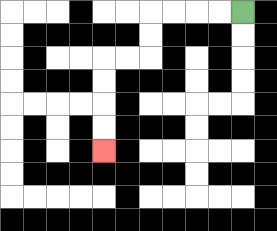{'start': '[10, 0]', 'end': '[4, 6]', 'path_directions': 'L,L,L,L,D,D,L,L,D,D,D,D', 'path_coordinates': '[[10, 0], [9, 0], [8, 0], [7, 0], [6, 0], [6, 1], [6, 2], [5, 2], [4, 2], [4, 3], [4, 4], [4, 5], [4, 6]]'}